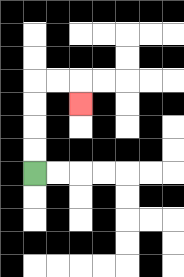{'start': '[1, 7]', 'end': '[3, 4]', 'path_directions': 'U,U,U,U,R,R,D', 'path_coordinates': '[[1, 7], [1, 6], [1, 5], [1, 4], [1, 3], [2, 3], [3, 3], [3, 4]]'}